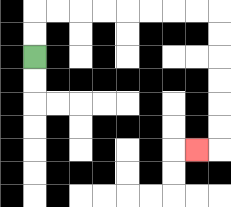{'start': '[1, 2]', 'end': '[8, 6]', 'path_directions': 'U,U,R,R,R,R,R,R,R,R,D,D,D,D,D,D,L', 'path_coordinates': '[[1, 2], [1, 1], [1, 0], [2, 0], [3, 0], [4, 0], [5, 0], [6, 0], [7, 0], [8, 0], [9, 0], [9, 1], [9, 2], [9, 3], [9, 4], [9, 5], [9, 6], [8, 6]]'}